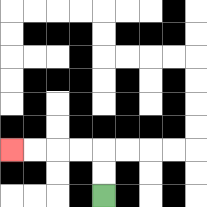{'start': '[4, 8]', 'end': '[0, 6]', 'path_directions': 'U,U,L,L,L,L', 'path_coordinates': '[[4, 8], [4, 7], [4, 6], [3, 6], [2, 6], [1, 6], [0, 6]]'}